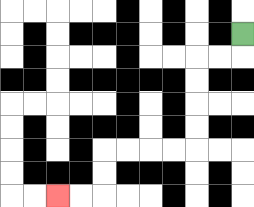{'start': '[10, 1]', 'end': '[2, 8]', 'path_directions': 'D,L,L,D,D,D,D,L,L,L,L,D,D,L,L', 'path_coordinates': '[[10, 1], [10, 2], [9, 2], [8, 2], [8, 3], [8, 4], [8, 5], [8, 6], [7, 6], [6, 6], [5, 6], [4, 6], [4, 7], [4, 8], [3, 8], [2, 8]]'}